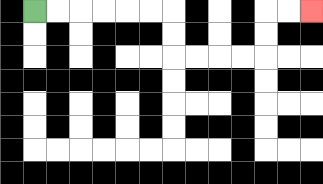{'start': '[1, 0]', 'end': '[13, 0]', 'path_directions': 'R,R,R,R,R,R,D,D,R,R,R,R,U,U,R,R', 'path_coordinates': '[[1, 0], [2, 0], [3, 0], [4, 0], [5, 0], [6, 0], [7, 0], [7, 1], [7, 2], [8, 2], [9, 2], [10, 2], [11, 2], [11, 1], [11, 0], [12, 0], [13, 0]]'}